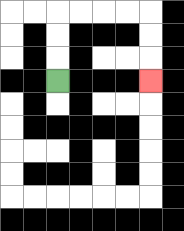{'start': '[2, 3]', 'end': '[6, 3]', 'path_directions': 'U,U,U,R,R,R,R,D,D,D', 'path_coordinates': '[[2, 3], [2, 2], [2, 1], [2, 0], [3, 0], [4, 0], [5, 0], [6, 0], [6, 1], [6, 2], [6, 3]]'}